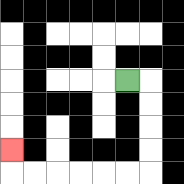{'start': '[5, 3]', 'end': '[0, 6]', 'path_directions': 'R,D,D,D,D,L,L,L,L,L,L,U', 'path_coordinates': '[[5, 3], [6, 3], [6, 4], [6, 5], [6, 6], [6, 7], [5, 7], [4, 7], [3, 7], [2, 7], [1, 7], [0, 7], [0, 6]]'}